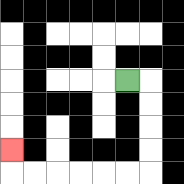{'start': '[5, 3]', 'end': '[0, 6]', 'path_directions': 'R,D,D,D,D,L,L,L,L,L,L,U', 'path_coordinates': '[[5, 3], [6, 3], [6, 4], [6, 5], [6, 6], [6, 7], [5, 7], [4, 7], [3, 7], [2, 7], [1, 7], [0, 7], [0, 6]]'}